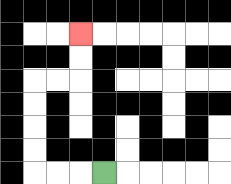{'start': '[4, 7]', 'end': '[3, 1]', 'path_directions': 'L,L,L,U,U,U,U,R,R,U,U', 'path_coordinates': '[[4, 7], [3, 7], [2, 7], [1, 7], [1, 6], [1, 5], [1, 4], [1, 3], [2, 3], [3, 3], [3, 2], [3, 1]]'}